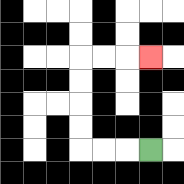{'start': '[6, 6]', 'end': '[6, 2]', 'path_directions': 'L,L,L,U,U,U,U,R,R,R', 'path_coordinates': '[[6, 6], [5, 6], [4, 6], [3, 6], [3, 5], [3, 4], [3, 3], [3, 2], [4, 2], [5, 2], [6, 2]]'}